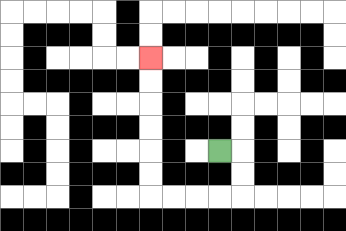{'start': '[9, 6]', 'end': '[6, 2]', 'path_directions': 'R,D,D,L,L,L,L,U,U,U,U,U,U', 'path_coordinates': '[[9, 6], [10, 6], [10, 7], [10, 8], [9, 8], [8, 8], [7, 8], [6, 8], [6, 7], [6, 6], [6, 5], [6, 4], [6, 3], [6, 2]]'}